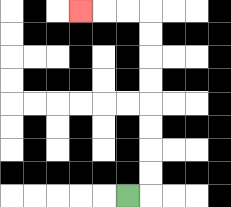{'start': '[5, 8]', 'end': '[3, 0]', 'path_directions': 'R,U,U,U,U,U,U,U,U,L,L,L', 'path_coordinates': '[[5, 8], [6, 8], [6, 7], [6, 6], [6, 5], [6, 4], [6, 3], [6, 2], [6, 1], [6, 0], [5, 0], [4, 0], [3, 0]]'}